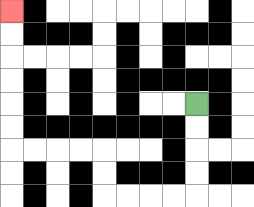{'start': '[8, 4]', 'end': '[0, 0]', 'path_directions': 'D,D,D,D,L,L,L,L,U,U,L,L,L,L,U,U,U,U,U,U', 'path_coordinates': '[[8, 4], [8, 5], [8, 6], [8, 7], [8, 8], [7, 8], [6, 8], [5, 8], [4, 8], [4, 7], [4, 6], [3, 6], [2, 6], [1, 6], [0, 6], [0, 5], [0, 4], [0, 3], [0, 2], [0, 1], [0, 0]]'}